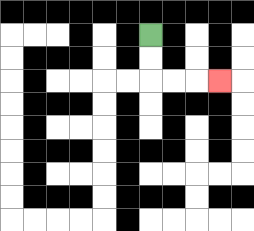{'start': '[6, 1]', 'end': '[9, 3]', 'path_directions': 'D,D,R,R,R', 'path_coordinates': '[[6, 1], [6, 2], [6, 3], [7, 3], [8, 3], [9, 3]]'}